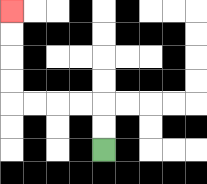{'start': '[4, 6]', 'end': '[0, 0]', 'path_directions': 'U,U,L,L,L,L,U,U,U,U', 'path_coordinates': '[[4, 6], [4, 5], [4, 4], [3, 4], [2, 4], [1, 4], [0, 4], [0, 3], [0, 2], [0, 1], [0, 0]]'}